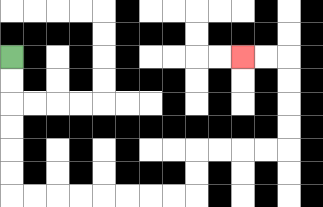{'start': '[0, 2]', 'end': '[10, 2]', 'path_directions': 'D,D,D,D,D,D,R,R,R,R,R,R,R,R,U,U,R,R,R,R,U,U,U,U,L,L', 'path_coordinates': '[[0, 2], [0, 3], [0, 4], [0, 5], [0, 6], [0, 7], [0, 8], [1, 8], [2, 8], [3, 8], [4, 8], [5, 8], [6, 8], [7, 8], [8, 8], [8, 7], [8, 6], [9, 6], [10, 6], [11, 6], [12, 6], [12, 5], [12, 4], [12, 3], [12, 2], [11, 2], [10, 2]]'}